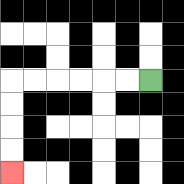{'start': '[6, 3]', 'end': '[0, 7]', 'path_directions': 'L,L,L,L,L,L,D,D,D,D', 'path_coordinates': '[[6, 3], [5, 3], [4, 3], [3, 3], [2, 3], [1, 3], [0, 3], [0, 4], [0, 5], [0, 6], [0, 7]]'}